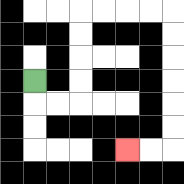{'start': '[1, 3]', 'end': '[5, 6]', 'path_directions': 'D,R,R,U,U,U,U,R,R,R,R,D,D,D,D,D,D,L,L', 'path_coordinates': '[[1, 3], [1, 4], [2, 4], [3, 4], [3, 3], [3, 2], [3, 1], [3, 0], [4, 0], [5, 0], [6, 0], [7, 0], [7, 1], [7, 2], [7, 3], [7, 4], [7, 5], [7, 6], [6, 6], [5, 6]]'}